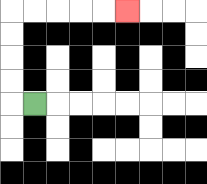{'start': '[1, 4]', 'end': '[5, 0]', 'path_directions': 'L,U,U,U,U,R,R,R,R,R', 'path_coordinates': '[[1, 4], [0, 4], [0, 3], [0, 2], [0, 1], [0, 0], [1, 0], [2, 0], [3, 0], [4, 0], [5, 0]]'}